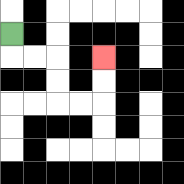{'start': '[0, 1]', 'end': '[4, 2]', 'path_directions': 'D,R,R,D,D,R,R,U,U', 'path_coordinates': '[[0, 1], [0, 2], [1, 2], [2, 2], [2, 3], [2, 4], [3, 4], [4, 4], [4, 3], [4, 2]]'}